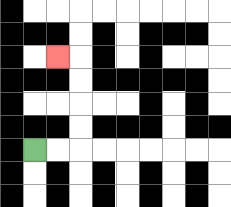{'start': '[1, 6]', 'end': '[2, 2]', 'path_directions': 'R,R,U,U,U,U,L', 'path_coordinates': '[[1, 6], [2, 6], [3, 6], [3, 5], [3, 4], [3, 3], [3, 2], [2, 2]]'}